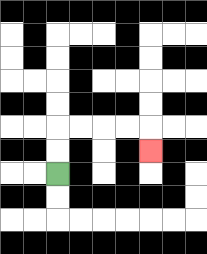{'start': '[2, 7]', 'end': '[6, 6]', 'path_directions': 'U,U,R,R,R,R,D', 'path_coordinates': '[[2, 7], [2, 6], [2, 5], [3, 5], [4, 5], [5, 5], [6, 5], [6, 6]]'}